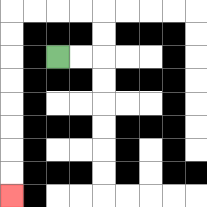{'start': '[2, 2]', 'end': '[0, 8]', 'path_directions': 'R,R,U,U,L,L,L,L,D,D,D,D,D,D,D,D', 'path_coordinates': '[[2, 2], [3, 2], [4, 2], [4, 1], [4, 0], [3, 0], [2, 0], [1, 0], [0, 0], [0, 1], [0, 2], [0, 3], [0, 4], [0, 5], [0, 6], [0, 7], [0, 8]]'}